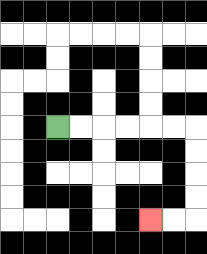{'start': '[2, 5]', 'end': '[6, 9]', 'path_directions': 'R,R,R,R,R,R,D,D,D,D,L,L', 'path_coordinates': '[[2, 5], [3, 5], [4, 5], [5, 5], [6, 5], [7, 5], [8, 5], [8, 6], [8, 7], [8, 8], [8, 9], [7, 9], [6, 9]]'}